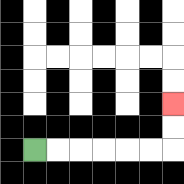{'start': '[1, 6]', 'end': '[7, 4]', 'path_directions': 'R,R,R,R,R,R,U,U', 'path_coordinates': '[[1, 6], [2, 6], [3, 6], [4, 6], [5, 6], [6, 6], [7, 6], [7, 5], [7, 4]]'}